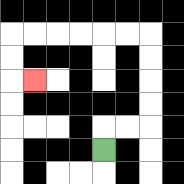{'start': '[4, 6]', 'end': '[1, 3]', 'path_directions': 'U,R,R,U,U,U,U,L,L,L,L,L,L,D,D,R', 'path_coordinates': '[[4, 6], [4, 5], [5, 5], [6, 5], [6, 4], [6, 3], [6, 2], [6, 1], [5, 1], [4, 1], [3, 1], [2, 1], [1, 1], [0, 1], [0, 2], [0, 3], [1, 3]]'}